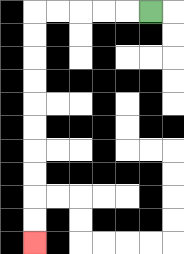{'start': '[6, 0]', 'end': '[1, 10]', 'path_directions': 'L,L,L,L,L,D,D,D,D,D,D,D,D,D,D', 'path_coordinates': '[[6, 0], [5, 0], [4, 0], [3, 0], [2, 0], [1, 0], [1, 1], [1, 2], [1, 3], [1, 4], [1, 5], [1, 6], [1, 7], [1, 8], [1, 9], [1, 10]]'}